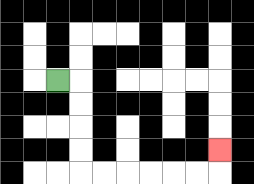{'start': '[2, 3]', 'end': '[9, 6]', 'path_directions': 'R,D,D,D,D,R,R,R,R,R,R,U', 'path_coordinates': '[[2, 3], [3, 3], [3, 4], [3, 5], [3, 6], [3, 7], [4, 7], [5, 7], [6, 7], [7, 7], [8, 7], [9, 7], [9, 6]]'}